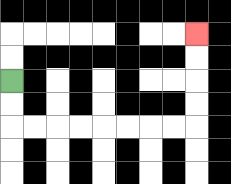{'start': '[0, 3]', 'end': '[8, 1]', 'path_directions': 'D,D,R,R,R,R,R,R,R,R,U,U,U,U', 'path_coordinates': '[[0, 3], [0, 4], [0, 5], [1, 5], [2, 5], [3, 5], [4, 5], [5, 5], [6, 5], [7, 5], [8, 5], [8, 4], [8, 3], [8, 2], [8, 1]]'}